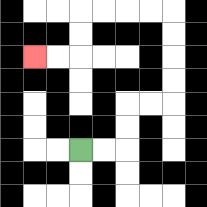{'start': '[3, 6]', 'end': '[1, 2]', 'path_directions': 'R,R,U,U,R,R,U,U,U,U,L,L,L,L,D,D,L,L', 'path_coordinates': '[[3, 6], [4, 6], [5, 6], [5, 5], [5, 4], [6, 4], [7, 4], [7, 3], [7, 2], [7, 1], [7, 0], [6, 0], [5, 0], [4, 0], [3, 0], [3, 1], [3, 2], [2, 2], [1, 2]]'}